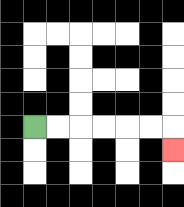{'start': '[1, 5]', 'end': '[7, 6]', 'path_directions': 'R,R,R,R,R,R,D', 'path_coordinates': '[[1, 5], [2, 5], [3, 5], [4, 5], [5, 5], [6, 5], [7, 5], [7, 6]]'}